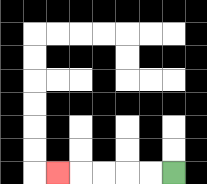{'start': '[7, 7]', 'end': '[2, 7]', 'path_directions': 'L,L,L,L,L', 'path_coordinates': '[[7, 7], [6, 7], [5, 7], [4, 7], [3, 7], [2, 7]]'}